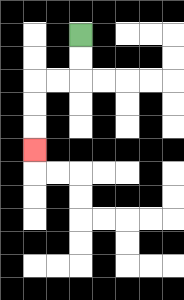{'start': '[3, 1]', 'end': '[1, 6]', 'path_directions': 'D,D,L,L,D,D,D', 'path_coordinates': '[[3, 1], [3, 2], [3, 3], [2, 3], [1, 3], [1, 4], [1, 5], [1, 6]]'}